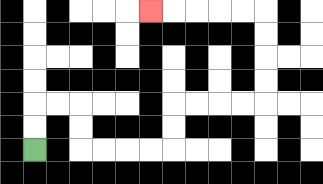{'start': '[1, 6]', 'end': '[6, 0]', 'path_directions': 'U,U,R,R,D,D,R,R,R,R,U,U,R,R,R,R,U,U,U,U,L,L,L,L,L', 'path_coordinates': '[[1, 6], [1, 5], [1, 4], [2, 4], [3, 4], [3, 5], [3, 6], [4, 6], [5, 6], [6, 6], [7, 6], [7, 5], [7, 4], [8, 4], [9, 4], [10, 4], [11, 4], [11, 3], [11, 2], [11, 1], [11, 0], [10, 0], [9, 0], [8, 0], [7, 0], [6, 0]]'}